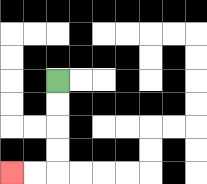{'start': '[2, 3]', 'end': '[0, 7]', 'path_directions': 'D,D,D,D,L,L', 'path_coordinates': '[[2, 3], [2, 4], [2, 5], [2, 6], [2, 7], [1, 7], [0, 7]]'}